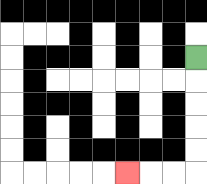{'start': '[8, 2]', 'end': '[5, 7]', 'path_directions': 'D,D,D,D,D,L,L,L', 'path_coordinates': '[[8, 2], [8, 3], [8, 4], [8, 5], [8, 6], [8, 7], [7, 7], [6, 7], [5, 7]]'}